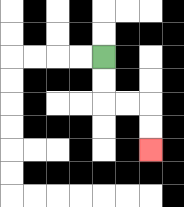{'start': '[4, 2]', 'end': '[6, 6]', 'path_directions': 'D,D,R,R,D,D', 'path_coordinates': '[[4, 2], [4, 3], [4, 4], [5, 4], [6, 4], [6, 5], [6, 6]]'}